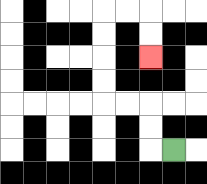{'start': '[7, 6]', 'end': '[6, 2]', 'path_directions': 'L,U,U,L,L,U,U,U,U,R,R,D,D', 'path_coordinates': '[[7, 6], [6, 6], [6, 5], [6, 4], [5, 4], [4, 4], [4, 3], [4, 2], [4, 1], [4, 0], [5, 0], [6, 0], [6, 1], [6, 2]]'}